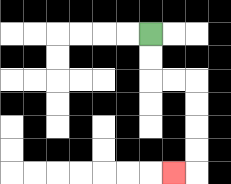{'start': '[6, 1]', 'end': '[7, 7]', 'path_directions': 'D,D,R,R,D,D,D,D,L', 'path_coordinates': '[[6, 1], [6, 2], [6, 3], [7, 3], [8, 3], [8, 4], [8, 5], [8, 6], [8, 7], [7, 7]]'}